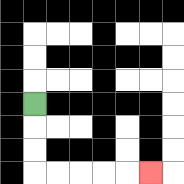{'start': '[1, 4]', 'end': '[6, 7]', 'path_directions': 'D,D,D,R,R,R,R,R', 'path_coordinates': '[[1, 4], [1, 5], [1, 6], [1, 7], [2, 7], [3, 7], [4, 7], [5, 7], [6, 7]]'}